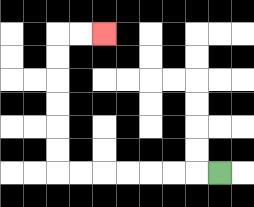{'start': '[9, 7]', 'end': '[4, 1]', 'path_directions': 'L,L,L,L,L,L,L,U,U,U,U,U,U,R,R', 'path_coordinates': '[[9, 7], [8, 7], [7, 7], [6, 7], [5, 7], [4, 7], [3, 7], [2, 7], [2, 6], [2, 5], [2, 4], [2, 3], [2, 2], [2, 1], [3, 1], [4, 1]]'}